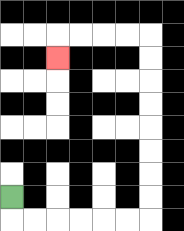{'start': '[0, 8]', 'end': '[2, 2]', 'path_directions': 'D,R,R,R,R,R,R,U,U,U,U,U,U,U,U,L,L,L,L,D', 'path_coordinates': '[[0, 8], [0, 9], [1, 9], [2, 9], [3, 9], [4, 9], [5, 9], [6, 9], [6, 8], [6, 7], [6, 6], [6, 5], [6, 4], [6, 3], [6, 2], [6, 1], [5, 1], [4, 1], [3, 1], [2, 1], [2, 2]]'}